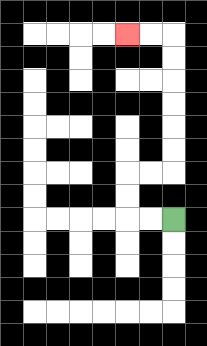{'start': '[7, 9]', 'end': '[5, 1]', 'path_directions': 'L,L,U,U,R,R,U,U,U,U,U,U,L,L', 'path_coordinates': '[[7, 9], [6, 9], [5, 9], [5, 8], [5, 7], [6, 7], [7, 7], [7, 6], [7, 5], [7, 4], [7, 3], [7, 2], [7, 1], [6, 1], [5, 1]]'}